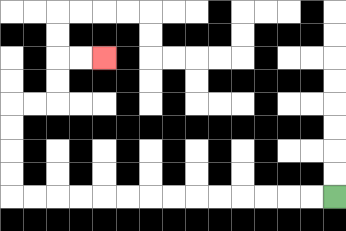{'start': '[14, 8]', 'end': '[4, 2]', 'path_directions': 'L,L,L,L,L,L,L,L,L,L,L,L,L,L,U,U,U,U,R,R,U,U,R,R', 'path_coordinates': '[[14, 8], [13, 8], [12, 8], [11, 8], [10, 8], [9, 8], [8, 8], [7, 8], [6, 8], [5, 8], [4, 8], [3, 8], [2, 8], [1, 8], [0, 8], [0, 7], [0, 6], [0, 5], [0, 4], [1, 4], [2, 4], [2, 3], [2, 2], [3, 2], [4, 2]]'}